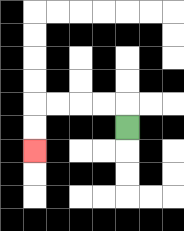{'start': '[5, 5]', 'end': '[1, 6]', 'path_directions': 'U,L,L,L,L,D,D', 'path_coordinates': '[[5, 5], [5, 4], [4, 4], [3, 4], [2, 4], [1, 4], [1, 5], [1, 6]]'}